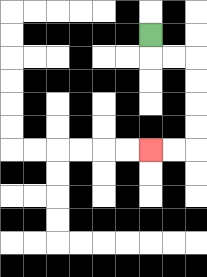{'start': '[6, 1]', 'end': '[6, 6]', 'path_directions': 'D,R,R,D,D,D,D,L,L', 'path_coordinates': '[[6, 1], [6, 2], [7, 2], [8, 2], [8, 3], [8, 4], [8, 5], [8, 6], [7, 6], [6, 6]]'}